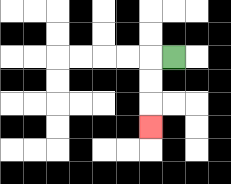{'start': '[7, 2]', 'end': '[6, 5]', 'path_directions': 'L,D,D,D', 'path_coordinates': '[[7, 2], [6, 2], [6, 3], [6, 4], [6, 5]]'}